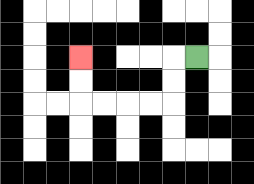{'start': '[8, 2]', 'end': '[3, 2]', 'path_directions': 'L,D,D,L,L,L,L,U,U', 'path_coordinates': '[[8, 2], [7, 2], [7, 3], [7, 4], [6, 4], [5, 4], [4, 4], [3, 4], [3, 3], [3, 2]]'}